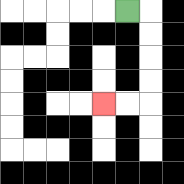{'start': '[5, 0]', 'end': '[4, 4]', 'path_directions': 'R,D,D,D,D,L,L', 'path_coordinates': '[[5, 0], [6, 0], [6, 1], [6, 2], [6, 3], [6, 4], [5, 4], [4, 4]]'}